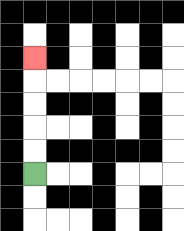{'start': '[1, 7]', 'end': '[1, 2]', 'path_directions': 'U,U,U,U,U', 'path_coordinates': '[[1, 7], [1, 6], [1, 5], [1, 4], [1, 3], [1, 2]]'}